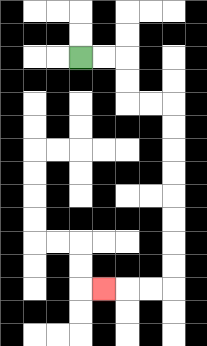{'start': '[3, 2]', 'end': '[4, 12]', 'path_directions': 'R,R,D,D,R,R,D,D,D,D,D,D,D,D,L,L,L', 'path_coordinates': '[[3, 2], [4, 2], [5, 2], [5, 3], [5, 4], [6, 4], [7, 4], [7, 5], [7, 6], [7, 7], [7, 8], [7, 9], [7, 10], [7, 11], [7, 12], [6, 12], [5, 12], [4, 12]]'}